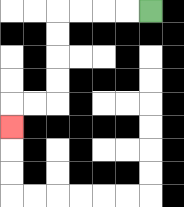{'start': '[6, 0]', 'end': '[0, 5]', 'path_directions': 'L,L,L,L,D,D,D,D,L,L,D', 'path_coordinates': '[[6, 0], [5, 0], [4, 0], [3, 0], [2, 0], [2, 1], [2, 2], [2, 3], [2, 4], [1, 4], [0, 4], [0, 5]]'}